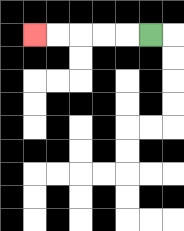{'start': '[6, 1]', 'end': '[1, 1]', 'path_directions': 'L,L,L,L,L', 'path_coordinates': '[[6, 1], [5, 1], [4, 1], [3, 1], [2, 1], [1, 1]]'}